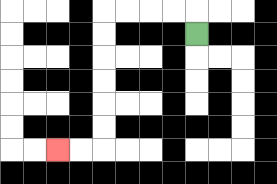{'start': '[8, 1]', 'end': '[2, 6]', 'path_directions': 'U,L,L,L,L,D,D,D,D,D,D,L,L', 'path_coordinates': '[[8, 1], [8, 0], [7, 0], [6, 0], [5, 0], [4, 0], [4, 1], [4, 2], [4, 3], [4, 4], [4, 5], [4, 6], [3, 6], [2, 6]]'}